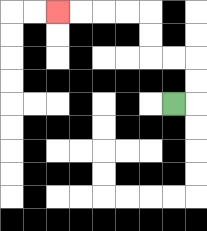{'start': '[7, 4]', 'end': '[2, 0]', 'path_directions': 'R,U,U,L,L,U,U,L,L,L,L', 'path_coordinates': '[[7, 4], [8, 4], [8, 3], [8, 2], [7, 2], [6, 2], [6, 1], [6, 0], [5, 0], [4, 0], [3, 0], [2, 0]]'}